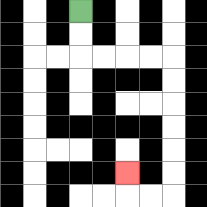{'start': '[3, 0]', 'end': '[5, 7]', 'path_directions': 'D,D,R,R,R,R,D,D,D,D,D,D,L,L,U', 'path_coordinates': '[[3, 0], [3, 1], [3, 2], [4, 2], [5, 2], [6, 2], [7, 2], [7, 3], [7, 4], [7, 5], [7, 6], [7, 7], [7, 8], [6, 8], [5, 8], [5, 7]]'}